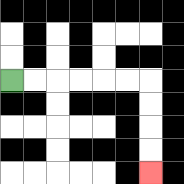{'start': '[0, 3]', 'end': '[6, 7]', 'path_directions': 'R,R,R,R,R,R,D,D,D,D', 'path_coordinates': '[[0, 3], [1, 3], [2, 3], [3, 3], [4, 3], [5, 3], [6, 3], [6, 4], [6, 5], [6, 6], [6, 7]]'}